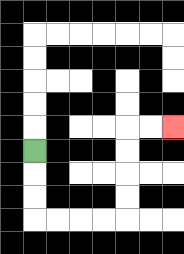{'start': '[1, 6]', 'end': '[7, 5]', 'path_directions': 'D,D,D,R,R,R,R,U,U,U,U,R,R', 'path_coordinates': '[[1, 6], [1, 7], [1, 8], [1, 9], [2, 9], [3, 9], [4, 9], [5, 9], [5, 8], [5, 7], [5, 6], [5, 5], [6, 5], [7, 5]]'}